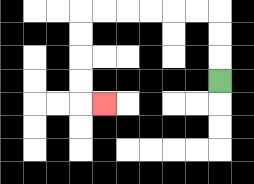{'start': '[9, 3]', 'end': '[4, 4]', 'path_directions': 'U,U,U,L,L,L,L,L,L,D,D,D,D,R', 'path_coordinates': '[[9, 3], [9, 2], [9, 1], [9, 0], [8, 0], [7, 0], [6, 0], [5, 0], [4, 0], [3, 0], [3, 1], [3, 2], [3, 3], [3, 4], [4, 4]]'}